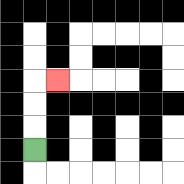{'start': '[1, 6]', 'end': '[2, 3]', 'path_directions': 'U,U,U,R', 'path_coordinates': '[[1, 6], [1, 5], [1, 4], [1, 3], [2, 3]]'}